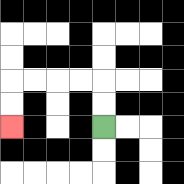{'start': '[4, 5]', 'end': '[0, 5]', 'path_directions': 'U,U,L,L,L,L,D,D', 'path_coordinates': '[[4, 5], [4, 4], [4, 3], [3, 3], [2, 3], [1, 3], [0, 3], [0, 4], [0, 5]]'}